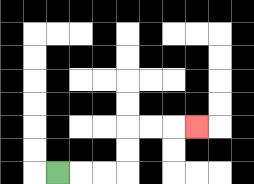{'start': '[2, 7]', 'end': '[8, 5]', 'path_directions': 'R,R,R,U,U,R,R,R', 'path_coordinates': '[[2, 7], [3, 7], [4, 7], [5, 7], [5, 6], [5, 5], [6, 5], [7, 5], [8, 5]]'}